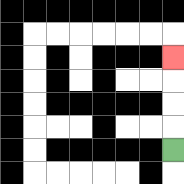{'start': '[7, 6]', 'end': '[7, 2]', 'path_directions': 'U,U,U,U', 'path_coordinates': '[[7, 6], [7, 5], [7, 4], [7, 3], [7, 2]]'}